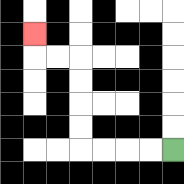{'start': '[7, 6]', 'end': '[1, 1]', 'path_directions': 'L,L,L,L,U,U,U,U,L,L,U', 'path_coordinates': '[[7, 6], [6, 6], [5, 6], [4, 6], [3, 6], [3, 5], [3, 4], [3, 3], [3, 2], [2, 2], [1, 2], [1, 1]]'}